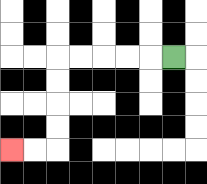{'start': '[7, 2]', 'end': '[0, 6]', 'path_directions': 'L,L,L,L,L,D,D,D,D,L,L', 'path_coordinates': '[[7, 2], [6, 2], [5, 2], [4, 2], [3, 2], [2, 2], [2, 3], [2, 4], [2, 5], [2, 6], [1, 6], [0, 6]]'}